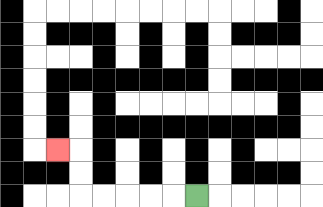{'start': '[8, 8]', 'end': '[2, 6]', 'path_directions': 'L,L,L,L,L,U,U,L', 'path_coordinates': '[[8, 8], [7, 8], [6, 8], [5, 8], [4, 8], [3, 8], [3, 7], [3, 6], [2, 6]]'}